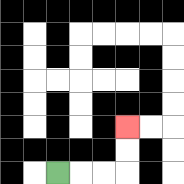{'start': '[2, 7]', 'end': '[5, 5]', 'path_directions': 'R,R,R,U,U', 'path_coordinates': '[[2, 7], [3, 7], [4, 7], [5, 7], [5, 6], [5, 5]]'}